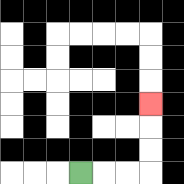{'start': '[3, 7]', 'end': '[6, 4]', 'path_directions': 'R,R,R,U,U,U', 'path_coordinates': '[[3, 7], [4, 7], [5, 7], [6, 7], [6, 6], [6, 5], [6, 4]]'}